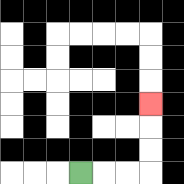{'start': '[3, 7]', 'end': '[6, 4]', 'path_directions': 'R,R,R,U,U,U', 'path_coordinates': '[[3, 7], [4, 7], [5, 7], [6, 7], [6, 6], [6, 5], [6, 4]]'}